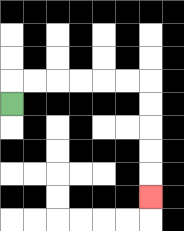{'start': '[0, 4]', 'end': '[6, 8]', 'path_directions': 'U,R,R,R,R,R,R,D,D,D,D,D', 'path_coordinates': '[[0, 4], [0, 3], [1, 3], [2, 3], [3, 3], [4, 3], [5, 3], [6, 3], [6, 4], [6, 5], [6, 6], [6, 7], [6, 8]]'}